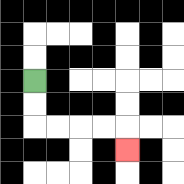{'start': '[1, 3]', 'end': '[5, 6]', 'path_directions': 'D,D,R,R,R,R,D', 'path_coordinates': '[[1, 3], [1, 4], [1, 5], [2, 5], [3, 5], [4, 5], [5, 5], [5, 6]]'}